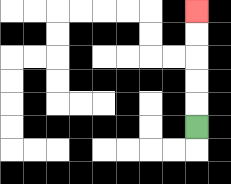{'start': '[8, 5]', 'end': '[8, 0]', 'path_directions': 'U,U,U,U,U', 'path_coordinates': '[[8, 5], [8, 4], [8, 3], [8, 2], [8, 1], [8, 0]]'}